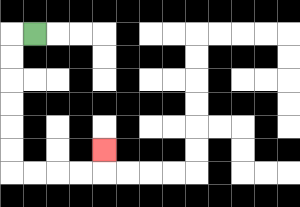{'start': '[1, 1]', 'end': '[4, 6]', 'path_directions': 'L,D,D,D,D,D,D,R,R,R,R,U', 'path_coordinates': '[[1, 1], [0, 1], [0, 2], [0, 3], [0, 4], [0, 5], [0, 6], [0, 7], [1, 7], [2, 7], [3, 7], [4, 7], [4, 6]]'}